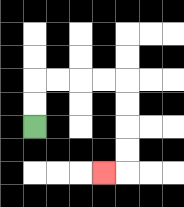{'start': '[1, 5]', 'end': '[4, 7]', 'path_directions': 'U,U,R,R,R,R,D,D,D,D,L', 'path_coordinates': '[[1, 5], [1, 4], [1, 3], [2, 3], [3, 3], [4, 3], [5, 3], [5, 4], [5, 5], [5, 6], [5, 7], [4, 7]]'}